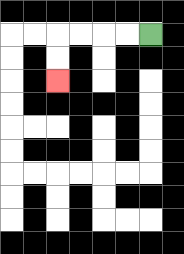{'start': '[6, 1]', 'end': '[2, 3]', 'path_directions': 'L,L,L,L,D,D', 'path_coordinates': '[[6, 1], [5, 1], [4, 1], [3, 1], [2, 1], [2, 2], [2, 3]]'}